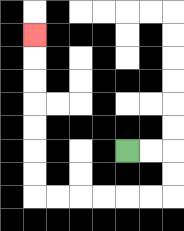{'start': '[5, 6]', 'end': '[1, 1]', 'path_directions': 'R,R,D,D,L,L,L,L,L,L,U,U,U,U,U,U,U', 'path_coordinates': '[[5, 6], [6, 6], [7, 6], [7, 7], [7, 8], [6, 8], [5, 8], [4, 8], [3, 8], [2, 8], [1, 8], [1, 7], [1, 6], [1, 5], [1, 4], [1, 3], [1, 2], [1, 1]]'}